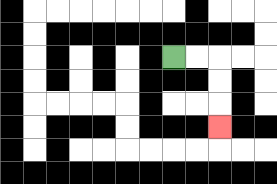{'start': '[7, 2]', 'end': '[9, 5]', 'path_directions': 'R,R,D,D,D', 'path_coordinates': '[[7, 2], [8, 2], [9, 2], [9, 3], [9, 4], [9, 5]]'}